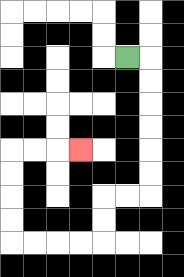{'start': '[5, 2]', 'end': '[3, 6]', 'path_directions': 'R,D,D,D,D,D,D,L,L,D,D,L,L,L,L,U,U,U,U,R,R,R', 'path_coordinates': '[[5, 2], [6, 2], [6, 3], [6, 4], [6, 5], [6, 6], [6, 7], [6, 8], [5, 8], [4, 8], [4, 9], [4, 10], [3, 10], [2, 10], [1, 10], [0, 10], [0, 9], [0, 8], [0, 7], [0, 6], [1, 6], [2, 6], [3, 6]]'}